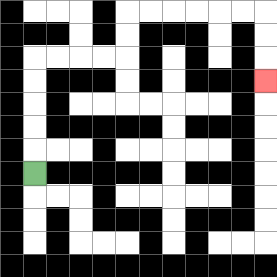{'start': '[1, 7]', 'end': '[11, 3]', 'path_directions': 'U,U,U,U,U,R,R,R,R,U,U,R,R,R,R,R,R,D,D,D', 'path_coordinates': '[[1, 7], [1, 6], [1, 5], [1, 4], [1, 3], [1, 2], [2, 2], [3, 2], [4, 2], [5, 2], [5, 1], [5, 0], [6, 0], [7, 0], [8, 0], [9, 0], [10, 0], [11, 0], [11, 1], [11, 2], [11, 3]]'}